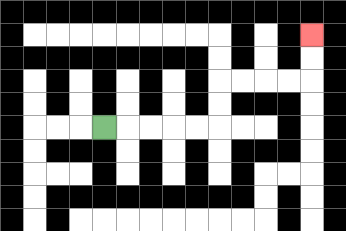{'start': '[4, 5]', 'end': '[13, 1]', 'path_directions': 'R,R,R,R,R,U,U,R,R,R,R,U,U', 'path_coordinates': '[[4, 5], [5, 5], [6, 5], [7, 5], [8, 5], [9, 5], [9, 4], [9, 3], [10, 3], [11, 3], [12, 3], [13, 3], [13, 2], [13, 1]]'}